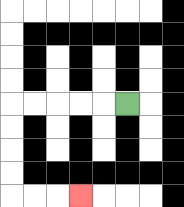{'start': '[5, 4]', 'end': '[3, 8]', 'path_directions': 'L,L,L,L,L,D,D,D,D,R,R,R', 'path_coordinates': '[[5, 4], [4, 4], [3, 4], [2, 4], [1, 4], [0, 4], [0, 5], [0, 6], [0, 7], [0, 8], [1, 8], [2, 8], [3, 8]]'}